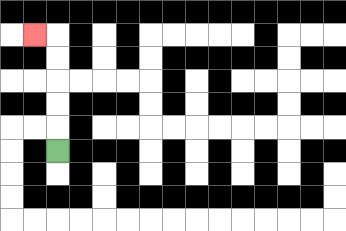{'start': '[2, 6]', 'end': '[1, 1]', 'path_directions': 'U,U,U,U,U,L', 'path_coordinates': '[[2, 6], [2, 5], [2, 4], [2, 3], [2, 2], [2, 1], [1, 1]]'}